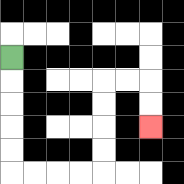{'start': '[0, 2]', 'end': '[6, 5]', 'path_directions': 'D,D,D,D,D,R,R,R,R,U,U,U,U,R,R,D,D', 'path_coordinates': '[[0, 2], [0, 3], [0, 4], [0, 5], [0, 6], [0, 7], [1, 7], [2, 7], [3, 7], [4, 7], [4, 6], [4, 5], [4, 4], [4, 3], [5, 3], [6, 3], [6, 4], [6, 5]]'}